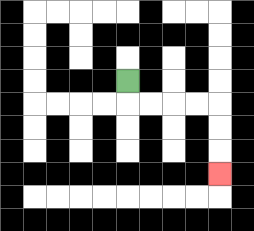{'start': '[5, 3]', 'end': '[9, 7]', 'path_directions': 'D,R,R,R,R,D,D,D', 'path_coordinates': '[[5, 3], [5, 4], [6, 4], [7, 4], [8, 4], [9, 4], [9, 5], [9, 6], [9, 7]]'}